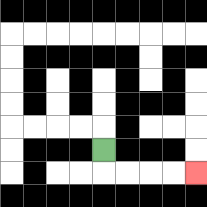{'start': '[4, 6]', 'end': '[8, 7]', 'path_directions': 'D,R,R,R,R', 'path_coordinates': '[[4, 6], [4, 7], [5, 7], [6, 7], [7, 7], [8, 7]]'}